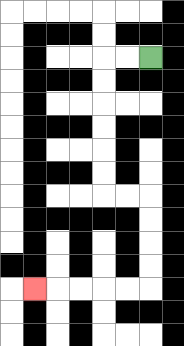{'start': '[6, 2]', 'end': '[1, 12]', 'path_directions': 'L,L,D,D,D,D,D,D,R,R,D,D,D,D,L,L,L,L,L', 'path_coordinates': '[[6, 2], [5, 2], [4, 2], [4, 3], [4, 4], [4, 5], [4, 6], [4, 7], [4, 8], [5, 8], [6, 8], [6, 9], [6, 10], [6, 11], [6, 12], [5, 12], [4, 12], [3, 12], [2, 12], [1, 12]]'}